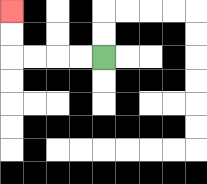{'start': '[4, 2]', 'end': '[0, 0]', 'path_directions': 'L,L,L,L,U,U', 'path_coordinates': '[[4, 2], [3, 2], [2, 2], [1, 2], [0, 2], [0, 1], [0, 0]]'}